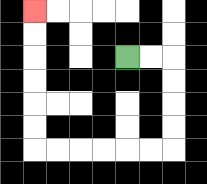{'start': '[5, 2]', 'end': '[1, 0]', 'path_directions': 'R,R,D,D,D,D,L,L,L,L,L,L,U,U,U,U,U,U', 'path_coordinates': '[[5, 2], [6, 2], [7, 2], [7, 3], [7, 4], [7, 5], [7, 6], [6, 6], [5, 6], [4, 6], [3, 6], [2, 6], [1, 6], [1, 5], [1, 4], [1, 3], [1, 2], [1, 1], [1, 0]]'}